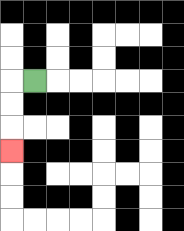{'start': '[1, 3]', 'end': '[0, 6]', 'path_directions': 'L,D,D,D', 'path_coordinates': '[[1, 3], [0, 3], [0, 4], [0, 5], [0, 6]]'}